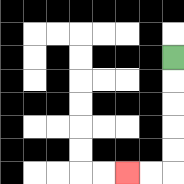{'start': '[7, 2]', 'end': '[5, 7]', 'path_directions': 'D,D,D,D,D,L,L', 'path_coordinates': '[[7, 2], [7, 3], [7, 4], [7, 5], [7, 6], [7, 7], [6, 7], [5, 7]]'}